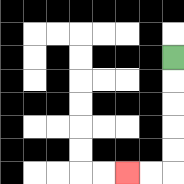{'start': '[7, 2]', 'end': '[5, 7]', 'path_directions': 'D,D,D,D,D,L,L', 'path_coordinates': '[[7, 2], [7, 3], [7, 4], [7, 5], [7, 6], [7, 7], [6, 7], [5, 7]]'}